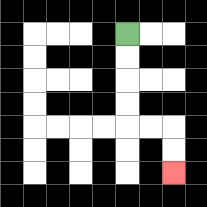{'start': '[5, 1]', 'end': '[7, 7]', 'path_directions': 'D,D,D,D,R,R,D,D', 'path_coordinates': '[[5, 1], [5, 2], [5, 3], [5, 4], [5, 5], [6, 5], [7, 5], [7, 6], [7, 7]]'}